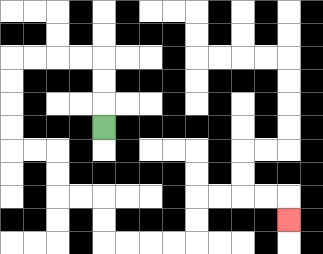{'start': '[4, 5]', 'end': '[12, 9]', 'path_directions': 'U,U,U,L,L,L,L,D,D,D,D,R,R,D,D,R,R,D,D,R,R,R,R,U,U,R,R,R,R,D', 'path_coordinates': '[[4, 5], [4, 4], [4, 3], [4, 2], [3, 2], [2, 2], [1, 2], [0, 2], [0, 3], [0, 4], [0, 5], [0, 6], [1, 6], [2, 6], [2, 7], [2, 8], [3, 8], [4, 8], [4, 9], [4, 10], [5, 10], [6, 10], [7, 10], [8, 10], [8, 9], [8, 8], [9, 8], [10, 8], [11, 8], [12, 8], [12, 9]]'}